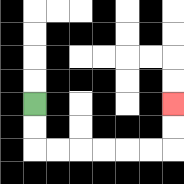{'start': '[1, 4]', 'end': '[7, 4]', 'path_directions': 'D,D,R,R,R,R,R,R,U,U', 'path_coordinates': '[[1, 4], [1, 5], [1, 6], [2, 6], [3, 6], [4, 6], [5, 6], [6, 6], [7, 6], [7, 5], [7, 4]]'}